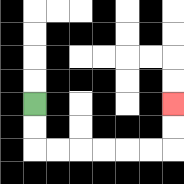{'start': '[1, 4]', 'end': '[7, 4]', 'path_directions': 'D,D,R,R,R,R,R,R,U,U', 'path_coordinates': '[[1, 4], [1, 5], [1, 6], [2, 6], [3, 6], [4, 6], [5, 6], [6, 6], [7, 6], [7, 5], [7, 4]]'}